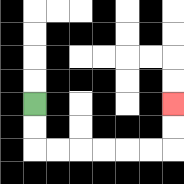{'start': '[1, 4]', 'end': '[7, 4]', 'path_directions': 'D,D,R,R,R,R,R,R,U,U', 'path_coordinates': '[[1, 4], [1, 5], [1, 6], [2, 6], [3, 6], [4, 6], [5, 6], [6, 6], [7, 6], [7, 5], [7, 4]]'}